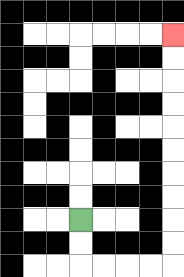{'start': '[3, 9]', 'end': '[7, 1]', 'path_directions': 'D,D,R,R,R,R,U,U,U,U,U,U,U,U,U,U', 'path_coordinates': '[[3, 9], [3, 10], [3, 11], [4, 11], [5, 11], [6, 11], [7, 11], [7, 10], [7, 9], [7, 8], [7, 7], [7, 6], [7, 5], [7, 4], [7, 3], [7, 2], [7, 1]]'}